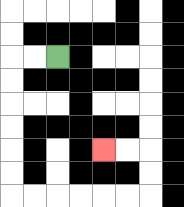{'start': '[2, 2]', 'end': '[4, 6]', 'path_directions': 'L,L,D,D,D,D,D,D,R,R,R,R,R,R,U,U,L,L', 'path_coordinates': '[[2, 2], [1, 2], [0, 2], [0, 3], [0, 4], [0, 5], [0, 6], [0, 7], [0, 8], [1, 8], [2, 8], [3, 8], [4, 8], [5, 8], [6, 8], [6, 7], [6, 6], [5, 6], [4, 6]]'}